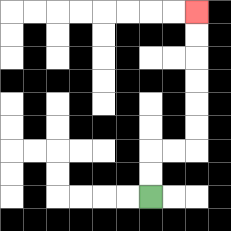{'start': '[6, 8]', 'end': '[8, 0]', 'path_directions': 'U,U,R,R,U,U,U,U,U,U', 'path_coordinates': '[[6, 8], [6, 7], [6, 6], [7, 6], [8, 6], [8, 5], [8, 4], [8, 3], [8, 2], [8, 1], [8, 0]]'}